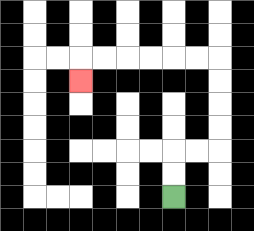{'start': '[7, 8]', 'end': '[3, 3]', 'path_directions': 'U,U,R,R,U,U,U,U,L,L,L,L,L,L,D', 'path_coordinates': '[[7, 8], [7, 7], [7, 6], [8, 6], [9, 6], [9, 5], [9, 4], [9, 3], [9, 2], [8, 2], [7, 2], [6, 2], [5, 2], [4, 2], [3, 2], [3, 3]]'}